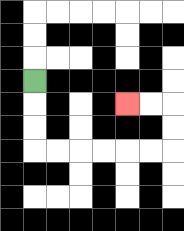{'start': '[1, 3]', 'end': '[5, 4]', 'path_directions': 'D,D,D,R,R,R,R,R,R,U,U,L,L', 'path_coordinates': '[[1, 3], [1, 4], [1, 5], [1, 6], [2, 6], [3, 6], [4, 6], [5, 6], [6, 6], [7, 6], [7, 5], [7, 4], [6, 4], [5, 4]]'}